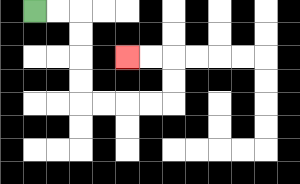{'start': '[1, 0]', 'end': '[5, 2]', 'path_directions': 'R,R,D,D,D,D,R,R,R,R,U,U,L,L', 'path_coordinates': '[[1, 0], [2, 0], [3, 0], [3, 1], [3, 2], [3, 3], [3, 4], [4, 4], [5, 4], [6, 4], [7, 4], [7, 3], [7, 2], [6, 2], [5, 2]]'}